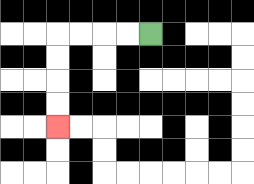{'start': '[6, 1]', 'end': '[2, 5]', 'path_directions': 'L,L,L,L,D,D,D,D', 'path_coordinates': '[[6, 1], [5, 1], [4, 1], [3, 1], [2, 1], [2, 2], [2, 3], [2, 4], [2, 5]]'}